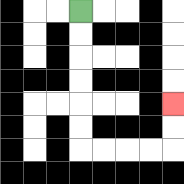{'start': '[3, 0]', 'end': '[7, 4]', 'path_directions': 'D,D,D,D,D,D,R,R,R,R,U,U', 'path_coordinates': '[[3, 0], [3, 1], [3, 2], [3, 3], [3, 4], [3, 5], [3, 6], [4, 6], [5, 6], [6, 6], [7, 6], [7, 5], [7, 4]]'}